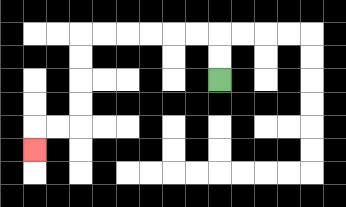{'start': '[9, 3]', 'end': '[1, 6]', 'path_directions': 'U,U,L,L,L,L,L,L,D,D,D,D,L,L,D', 'path_coordinates': '[[9, 3], [9, 2], [9, 1], [8, 1], [7, 1], [6, 1], [5, 1], [4, 1], [3, 1], [3, 2], [3, 3], [3, 4], [3, 5], [2, 5], [1, 5], [1, 6]]'}